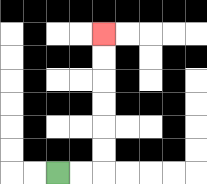{'start': '[2, 7]', 'end': '[4, 1]', 'path_directions': 'R,R,U,U,U,U,U,U', 'path_coordinates': '[[2, 7], [3, 7], [4, 7], [4, 6], [4, 5], [4, 4], [4, 3], [4, 2], [4, 1]]'}